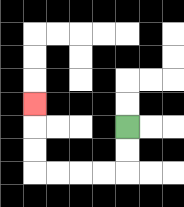{'start': '[5, 5]', 'end': '[1, 4]', 'path_directions': 'D,D,L,L,L,L,U,U,U', 'path_coordinates': '[[5, 5], [5, 6], [5, 7], [4, 7], [3, 7], [2, 7], [1, 7], [1, 6], [1, 5], [1, 4]]'}